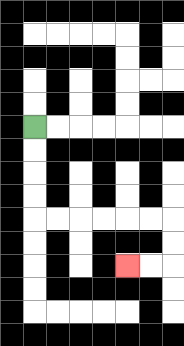{'start': '[1, 5]', 'end': '[5, 11]', 'path_directions': 'D,D,D,D,R,R,R,R,R,R,D,D,L,L', 'path_coordinates': '[[1, 5], [1, 6], [1, 7], [1, 8], [1, 9], [2, 9], [3, 9], [4, 9], [5, 9], [6, 9], [7, 9], [7, 10], [7, 11], [6, 11], [5, 11]]'}